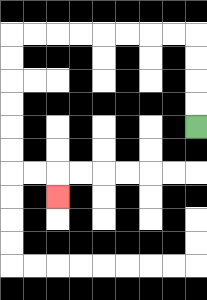{'start': '[8, 5]', 'end': '[2, 8]', 'path_directions': 'U,U,U,U,L,L,L,L,L,L,L,L,D,D,D,D,D,D,R,R,D', 'path_coordinates': '[[8, 5], [8, 4], [8, 3], [8, 2], [8, 1], [7, 1], [6, 1], [5, 1], [4, 1], [3, 1], [2, 1], [1, 1], [0, 1], [0, 2], [0, 3], [0, 4], [0, 5], [0, 6], [0, 7], [1, 7], [2, 7], [2, 8]]'}